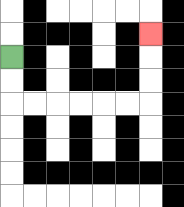{'start': '[0, 2]', 'end': '[6, 1]', 'path_directions': 'D,D,R,R,R,R,R,R,U,U,U', 'path_coordinates': '[[0, 2], [0, 3], [0, 4], [1, 4], [2, 4], [3, 4], [4, 4], [5, 4], [6, 4], [6, 3], [6, 2], [6, 1]]'}